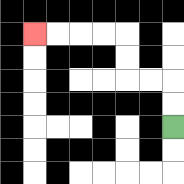{'start': '[7, 5]', 'end': '[1, 1]', 'path_directions': 'U,U,L,L,U,U,L,L,L,L', 'path_coordinates': '[[7, 5], [7, 4], [7, 3], [6, 3], [5, 3], [5, 2], [5, 1], [4, 1], [3, 1], [2, 1], [1, 1]]'}